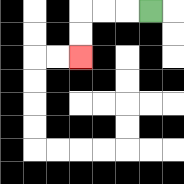{'start': '[6, 0]', 'end': '[3, 2]', 'path_directions': 'L,L,L,D,D', 'path_coordinates': '[[6, 0], [5, 0], [4, 0], [3, 0], [3, 1], [3, 2]]'}